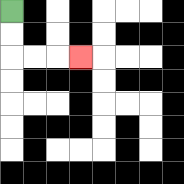{'start': '[0, 0]', 'end': '[3, 2]', 'path_directions': 'D,D,R,R,R', 'path_coordinates': '[[0, 0], [0, 1], [0, 2], [1, 2], [2, 2], [3, 2]]'}